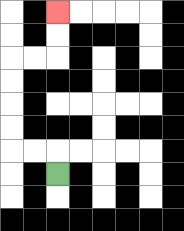{'start': '[2, 7]', 'end': '[2, 0]', 'path_directions': 'U,L,L,U,U,U,U,R,R,U,U', 'path_coordinates': '[[2, 7], [2, 6], [1, 6], [0, 6], [0, 5], [0, 4], [0, 3], [0, 2], [1, 2], [2, 2], [2, 1], [2, 0]]'}